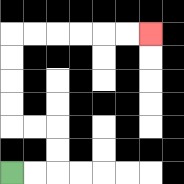{'start': '[0, 7]', 'end': '[6, 1]', 'path_directions': 'R,R,U,U,L,L,U,U,U,U,R,R,R,R,R,R', 'path_coordinates': '[[0, 7], [1, 7], [2, 7], [2, 6], [2, 5], [1, 5], [0, 5], [0, 4], [0, 3], [0, 2], [0, 1], [1, 1], [2, 1], [3, 1], [4, 1], [5, 1], [6, 1]]'}